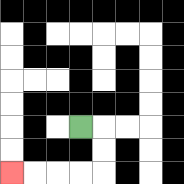{'start': '[3, 5]', 'end': '[0, 7]', 'path_directions': 'R,D,D,L,L,L,L', 'path_coordinates': '[[3, 5], [4, 5], [4, 6], [4, 7], [3, 7], [2, 7], [1, 7], [0, 7]]'}